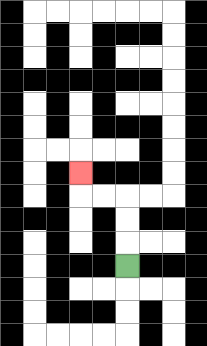{'start': '[5, 11]', 'end': '[3, 7]', 'path_directions': 'U,U,U,L,L,U', 'path_coordinates': '[[5, 11], [5, 10], [5, 9], [5, 8], [4, 8], [3, 8], [3, 7]]'}